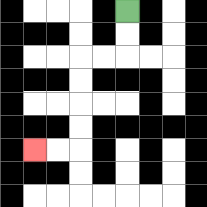{'start': '[5, 0]', 'end': '[1, 6]', 'path_directions': 'D,D,L,L,D,D,D,D,L,L', 'path_coordinates': '[[5, 0], [5, 1], [5, 2], [4, 2], [3, 2], [3, 3], [3, 4], [3, 5], [3, 6], [2, 6], [1, 6]]'}